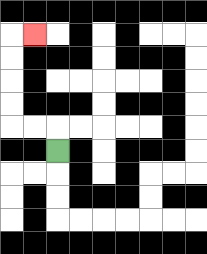{'start': '[2, 6]', 'end': '[1, 1]', 'path_directions': 'U,L,L,U,U,U,U,R', 'path_coordinates': '[[2, 6], [2, 5], [1, 5], [0, 5], [0, 4], [0, 3], [0, 2], [0, 1], [1, 1]]'}